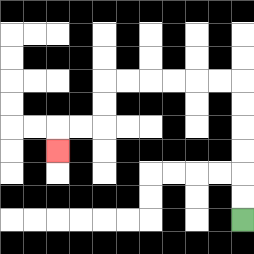{'start': '[10, 9]', 'end': '[2, 6]', 'path_directions': 'U,U,U,U,U,U,L,L,L,L,L,L,D,D,L,L,D', 'path_coordinates': '[[10, 9], [10, 8], [10, 7], [10, 6], [10, 5], [10, 4], [10, 3], [9, 3], [8, 3], [7, 3], [6, 3], [5, 3], [4, 3], [4, 4], [4, 5], [3, 5], [2, 5], [2, 6]]'}